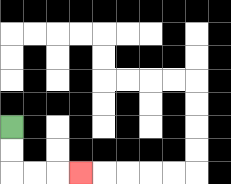{'start': '[0, 5]', 'end': '[3, 7]', 'path_directions': 'D,D,R,R,R', 'path_coordinates': '[[0, 5], [0, 6], [0, 7], [1, 7], [2, 7], [3, 7]]'}